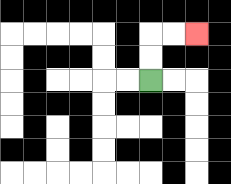{'start': '[6, 3]', 'end': '[8, 1]', 'path_directions': 'U,U,R,R', 'path_coordinates': '[[6, 3], [6, 2], [6, 1], [7, 1], [8, 1]]'}